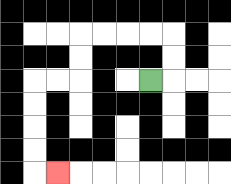{'start': '[6, 3]', 'end': '[2, 7]', 'path_directions': 'R,U,U,L,L,L,L,D,D,L,L,D,D,D,D,R', 'path_coordinates': '[[6, 3], [7, 3], [7, 2], [7, 1], [6, 1], [5, 1], [4, 1], [3, 1], [3, 2], [3, 3], [2, 3], [1, 3], [1, 4], [1, 5], [1, 6], [1, 7], [2, 7]]'}